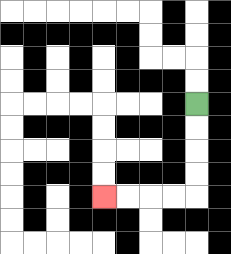{'start': '[8, 4]', 'end': '[4, 8]', 'path_directions': 'D,D,D,D,L,L,L,L', 'path_coordinates': '[[8, 4], [8, 5], [8, 6], [8, 7], [8, 8], [7, 8], [6, 8], [5, 8], [4, 8]]'}